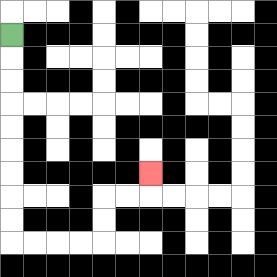{'start': '[0, 1]', 'end': '[6, 7]', 'path_directions': 'D,D,D,D,D,D,D,D,D,R,R,R,R,U,U,R,R,U', 'path_coordinates': '[[0, 1], [0, 2], [0, 3], [0, 4], [0, 5], [0, 6], [0, 7], [0, 8], [0, 9], [0, 10], [1, 10], [2, 10], [3, 10], [4, 10], [4, 9], [4, 8], [5, 8], [6, 8], [6, 7]]'}